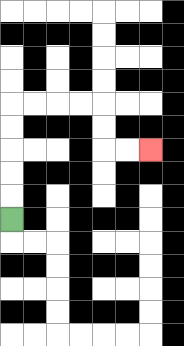{'start': '[0, 9]', 'end': '[6, 6]', 'path_directions': 'U,U,U,U,U,R,R,R,R,D,D,R,R', 'path_coordinates': '[[0, 9], [0, 8], [0, 7], [0, 6], [0, 5], [0, 4], [1, 4], [2, 4], [3, 4], [4, 4], [4, 5], [4, 6], [5, 6], [6, 6]]'}